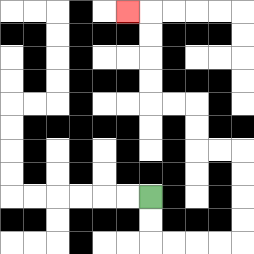{'start': '[6, 8]', 'end': '[5, 0]', 'path_directions': 'D,D,R,R,R,R,U,U,U,U,L,L,U,U,L,L,U,U,U,U,L', 'path_coordinates': '[[6, 8], [6, 9], [6, 10], [7, 10], [8, 10], [9, 10], [10, 10], [10, 9], [10, 8], [10, 7], [10, 6], [9, 6], [8, 6], [8, 5], [8, 4], [7, 4], [6, 4], [6, 3], [6, 2], [6, 1], [6, 0], [5, 0]]'}